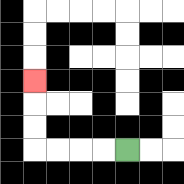{'start': '[5, 6]', 'end': '[1, 3]', 'path_directions': 'L,L,L,L,U,U,U', 'path_coordinates': '[[5, 6], [4, 6], [3, 6], [2, 6], [1, 6], [1, 5], [1, 4], [1, 3]]'}